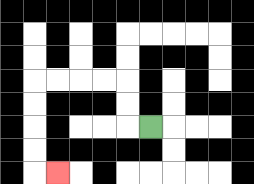{'start': '[6, 5]', 'end': '[2, 7]', 'path_directions': 'L,U,U,L,L,L,L,D,D,D,D,R', 'path_coordinates': '[[6, 5], [5, 5], [5, 4], [5, 3], [4, 3], [3, 3], [2, 3], [1, 3], [1, 4], [1, 5], [1, 6], [1, 7], [2, 7]]'}